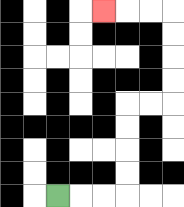{'start': '[2, 8]', 'end': '[4, 0]', 'path_directions': 'R,R,R,U,U,U,U,R,R,U,U,U,U,L,L,L', 'path_coordinates': '[[2, 8], [3, 8], [4, 8], [5, 8], [5, 7], [5, 6], [5, 5], [5, 4], [6, 4], [7, 4], [7, 3], [7, 2], [7, 1], [7, 0], [6, 0], [5, 0], [4, 0]]'}